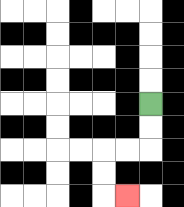{'start': '[6, 4]', 'end': '[5, 8]', 'path_directions': 'D,D,L,L,D,D,R', 'path_coordinates': '[[6, 4], [6, 5], [6, 6], [5, 6], [4, 6], [4, 7], [4, 8], [5, 8]]'}